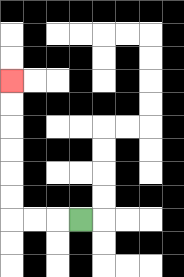{'start': '[3, 9]', 'end': '[0, 3]', 'path_directions': 'L,L,L,U,U,U,U,U,U', 'path_coordinates': '[[3, 9], [2, 9], [1, 9], [0, 9], [0, 8], [0, 7], [0, 6], [0, 5], [0, 4], [0, 3]]'}